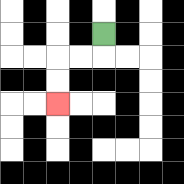{'start': '[4, 1]', 'end': '[2, 4]', 'path_directions': 'D,L,L,D,D', 'path_coordinates': '[[4, 1], [4, 2], [3, 2], [2, 2], [2, 3], [2, 4]]'}